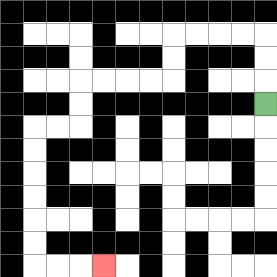{'start': '[11, 4]', 'end': '[4, 11]', 'path_directions': 'U,U,U,L,L,L,L,D,D,L,L,L,L,D,D,L,L,D,D,D,D,D,D,R,R,R', 'path_coordinates': '[[11, 4], [11, 3], [11, 2], [11, 1], [10, 1], [9, 1], [8, 1], [7, 1], [7, 2], [7, 3], [6, 3], [5, 3], [4, 3], [3, 3], [3, 4], [3, 5], [2, 5], [1, 5], [1, 6], [1, 7], [1, 8], [1, 9], [1, 10], [1, 11], [2, 11], [3, 11], [4, 11]]'}